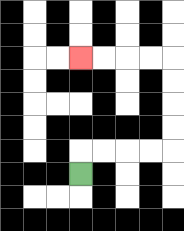{'start': '[3, 7]', 'end': '[3, 2]', 'path_directions': 'U,R,R,R,R,U,U,U,U,L,L,L,L', 'path_coordinates': '[[3, 7], [3, 6], [4, 6], [5, 6], [6, 6], [7, 6], [7, 5], [7, 4], [7, 3], [7, 2], [6, 2], [5, 2], [4, 2], [3, 2]]'}